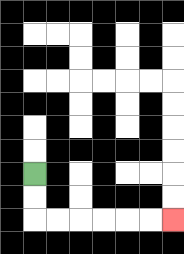{'start': '[1, 7]', 'end': '[7, 9]', 'path_directions': 'D,D,R,R,R,R,R,R', 'path_coordinates': '[[1, 7], [1, 8], [1, 9], [2, 9], [3, 9], [4, 9], [5, 9], [6, 9], [7, 9]]'}